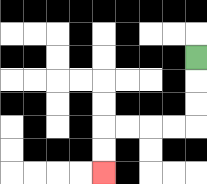{'start': '[8, 2]', 'end': '[4, 7]', 'path_directions': 'D,D,D,L,L,L,L,D,D', 'path_coordinates': '[[8, 2], [8, 3], [8, 4], [8, 5], [7, 5], [6, 5], [5, 5], [4, 5], [4, 6], [4, 7]]'}